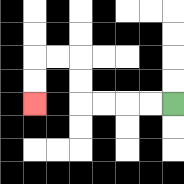{'start': '[7, 4]', 'end': '[1, 4]', 'path_directions': 'L,L,L,L,U,U,L,L,D,D', 'path_coordinates': '[[7, 4], [6, 4], [5, 4], [4, 4], [3, 4], [3, 3], [3, 2], [2, 2], [1, 2], [1, 3], [1, 4]]'}